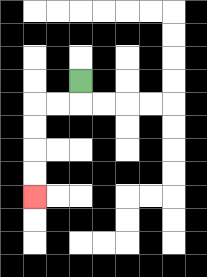{'start': '[3, 3]', 'end': '[1, 8]', 'path_directions': 'D,L,L,D,D,D,D', 'path_coordinates': '[[3, 3], [3, 4], [2, 4], [1, 4], [1, 5], [1, 6], [1, 7], [1, 8]]'}